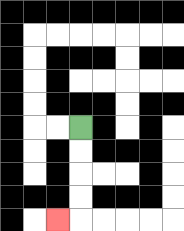{'start': '[3, 5]', 'end': '[2, 9]', 'path_directions': 'D,D,D,D,L', 'path_coordinates': '[[3, 5], [3, 6], [3, 7], [3, 8], [3, 9], [2, 9]]'}